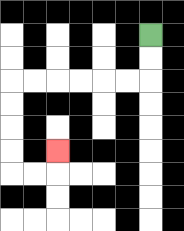{'start': '[6, 1]', 'end': '[2, 6]', 'path_directions': 'D,D,L,L,L,L,L,L,D,D,D,D,R,R,U', 'path_coordinates': '[[6, 1], [6, 2], [6, 3], [5, 3], [4, 3], [3, 3], [2, 3], [1, 3], [0, 3], [0, 4], [0, 5], [0, 6], [0, 7], [1, 7], [2, 7], [2, 6]]'}